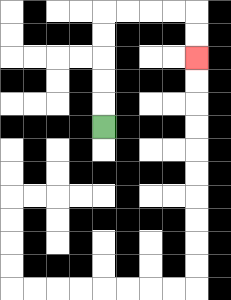{'start': '[4, 5]', 'end': '[8, 2]', 'path_directions': 'U,U,U,U,U,R,R,R,R,D,D', 'path_coordinates': '[[4, 5], [4, 4], [4, 3], [4, 2], [4, 1], [4, 0], [5, 0], [6, 0], [7, 0], [8, 0], [8, 1], [8, 2]]'}